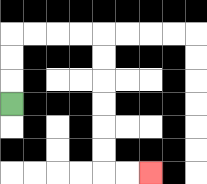{'start': '[0, 4]', 'end': '[6, 7]', 'path_directions': 'U,U,U,R,R,R,R,D,D,D,D,D,D,R,R', 'path_coordinates': '[[0, 4], [0, 3], [0, 2], [0, 1], [1, 1], [2, 1], [3, 1], [4, 1], [4, 2], [4, 3], [4, 4], [4, 5], [4, 6], [4, 7], [5, 7], [6, 7]]'}